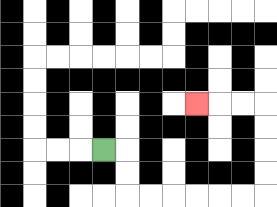{'start': '[4, 6]', 'end': '[8, 4]', 'path_directions': 'R,D,D,R,R,R,R,R,R,U,U,U,U,L,L,L', 'path_coordinates': '[[4, 6], [5, 6], [5, 7], [5, 8], [6, 8], [7, 8], [8, 8], [9, 8], [10, 8], [11, 8], [11, 7], [11, 6], [11, 5], [11, 4], [10, 4], [9, 4], [8, 4]]'}